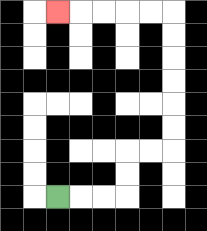{'start': '[2, 8]', 'end': '[2, 0]', 'path_directions': 'R,R,R,U,U,R,R,U,U,U,U,U,U,L,L,L,L,L', 'path_coordinates': '[[2, 8], [3, 8], [4, 8], [5, 8], [5, 7], [5, 6], [6, 6], [7, 6], [7, 5], [7, 4], [7, 3], [7, 2], [7, 1], [7, 0], [6, 0], [5, 0], [4, 0], [3, 0], [2, 0]]'}